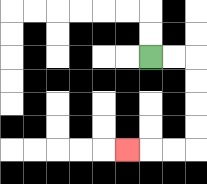{'start': '[6, 2]', 'end': '[5, 6]', 'path_directions': 'R,R,D,D,D,D,L,L,L', 'path_coordinates': '[[6, 2], [7, 2], [8, 2], [8, 3], [8, 4], [8, 5], [8, 6], [7, 6], [6, 6], [5, 6]]'}